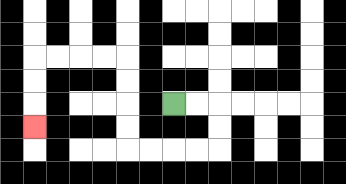{'start': '[7, 4]', 'end': '[1, 5]', 'path_directions': 'R,R,D,D,L,L,L,L,U,U,U,U,L,L,L,L,D,D,D', 'path_coordinates': '[[7, 4], [8, 4], [9, 4], [9, 5], [9, 6], [8, 6], [7, 6], [6, 6], [5, 6], [5, 5], [5, 4], [5, 3], [5, 2], [4, 2], [3, 2], [2, 2], [1, 2], [1, 3], [1, 4], [1, 5]]'}